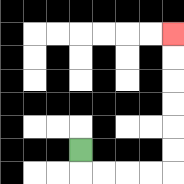{'start': '[3, 6]', 'end': '[7, 1]', 'path_directions': 'D,R,R,R,R,U,U,U,U,U,U', 'path_coordinates': '[[3, 6], [3, 7], [4, 7], [5, 7], [6, 7], [7, 7], [7, 6], [7, 5], [7, 4], [7, 3], [7, 2], [7, 1]]'}